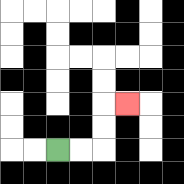{'start': '[2, 6]', 'end': '[5, 4]', 'path_directions': 'R,R,U,U,R', 'path_coordinates': '[[2, 6], [3, 6], [4, 6], [4, 5], [4, 4], [5, 4]]'}